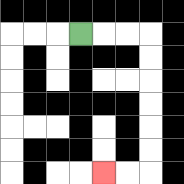{'start': '[3, 1]', 'end': '[4, 7]', 'path_directions': 'R,R,R,D,D,D,D,D,D,L,L', 'path_coordinates': '[[3, 1], [4, 1], [5, 1], [6, 1], [6, 2], [6, 3], [6, 4], [6, 5], [6, 6], [6, 7], [5, 7], [4, 7]]'}